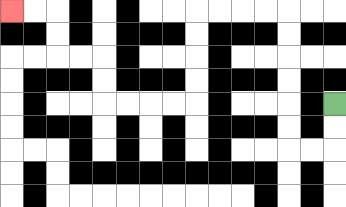{'start': '[14, 4]', 'end': '[0, 0]', 'path_directions': 'D,D,L,L,U,U,U,U,U,U,L,L,L,L,D,D,D,D,L,L,L,L,U,U,L,L,U,U,L,L', 'path_coordinates': '[[14, 4], [14, 5], [14, 6], [13, 6], [12, 6], [12, 5], [12, 4], [12, 3], [12, 2], [12, 1], [12, 0], [11, 0], [10, 0], [9, 0], [8, 0], [8, 1], [8, 2], [8, 3], [8, 4], [7, 4], [6, 4], [5, 4], [4, 4], [4, 3], [4, 2], [3, 2], [2, 2], [2, 1], [2, 0], [1, 0], [0, 0]]'}